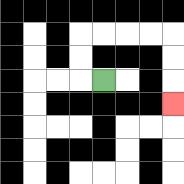{'start': '[4, 3]', 'end': '[7, 4]', 'path_directions': 'L,U,U,R,R,R,R,D,D,D', 'path_coordinates': '[[4, 3], [3, 3], [3, 2], [3, 1], [4, 1], [5, 1], [6, 1], [7, 1], [7, 2], [7, 3], [7, 4]]'}